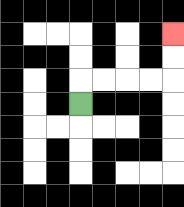{'start': '[3, 4]', 'end': '[7, 1]', 'path_directions': 'U,R,R,R,R,U,U', 'path_coordinates': '[[3, 4], [3, 3], [4, 3], [5, 3], [6, 3], [7, 3], [7, 2], [7, 1]]'}